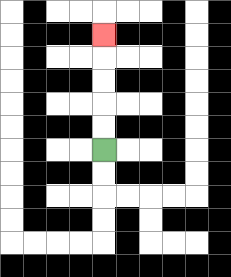{'start': '[4, 6]', 'end': '[4, 1]', 'path_directions': 'U,U,U,U,U', 'path_coordinates': '[[4, 6], [4, 5], [4, 4], [4, 3], [4, 2], [4, 1]]'}